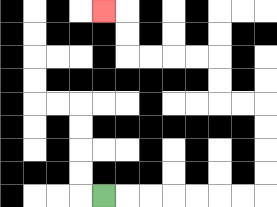{'start': '[4, 8]', 'end': '[4, 0]', 'path_directions': 'R,R,R,R,R,R,R,U,U,U,U,L,L,U,U,L,L,L,L,U,U,L', 'path_coordinates': '[[4, 8], [5, 8], [6, 8], [7, 8], [8, 8], [9, 8], [10, 8], [11, 8], [11, 7], [11, 6], [11, 5], [11, 4], [10, 4], [9, 4], [9, 3], [9, 2], [8, 2], [7, 2], [6, 2], [5, 2], [5, 1], [5, 0], [4, 0]]'}